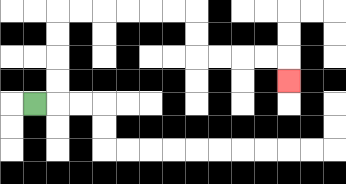{'start': '[1, 4]', 'end': '[12, 3]', 'path_directions': 'R,U,U,U,U,R,R,R,R,R,R,D,D,R,R,R,R,D', 'path_coordinates': '[[1, 4], [2, 4], [2, 3], [2, 2], [2, 1], [2, 0], [3, 0], [4, 0], [5, 0], [6, 0], [7, 0], [8, 0], [8, 1], [8, 2], [9, 2], [10, 2], [11, 2], [12, 2], [12, 3]]'}